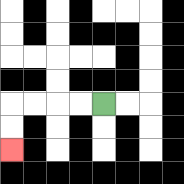{'start': '[4, 4]', 'end': '[0, 6]', 'path_directions': 'L,L,L,L,D,D', 'path_coordinates': '[[4, 4], [3, 4], [2, 4], [1, 4], [0, 4], [0, 5], [0, 6]]'}